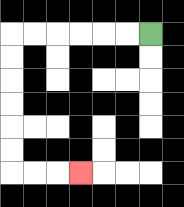{'start': '[6, 1]', 'end': '[3, 7]', 'path_directions': 'L,L,L,L,L,L,D,D,D,D,D,D,R,R,R', 'path_coordinates': '[[6, 1], [5, 1], [4, 1], [3, 1], [2, 1], [1, 1], [0, 1], [0, 2], [0, 3], [0, 4], [0, 5], [0, 6], [0, 7], [1, 7], [2, 7], [3, 7]]'}